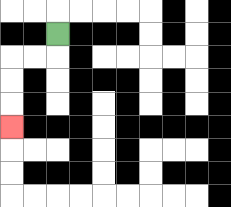{'start': '[2, 1]', 'end': '[0, 5]', 'path_directions': 'D,L,L,D,D,D', 'path_coordinates': '[[2, 1], [2, 2], [1, 2], [0, 2], [0, 3], [0, 4], [0, 5]]'}